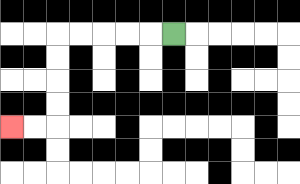{'start': '[7, 1]', 'end': '[0, 5]', 'path_directions': 'L,L,L,L,L,D,D,D,D,L,L', 'path_coordinates': '[[7, 1], [6, 1], [5, 1], [4, 1], [3, 1], [2, 1], [2, 2], [2, 3], [2, 4], [2, 5], [1, 5], [0, 5]]'}